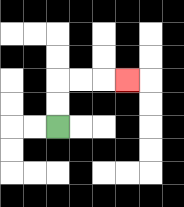{'start': '[2, 5]', 'end': '[5, 3]', 'path_directions': 'U,U,R,R,R', 'path_coordinates': '[[2, 5], [2, 4], [2, 3], [3, 3], [4, 3], [5, 3]]'}